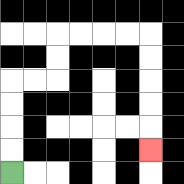{'start': '[0, 7]', 'end': '[6, 6]', 'path_directions': 'U,U,U,U,R,R,U,U,R,R,R,R,D,D,D,D,D', 'path_coordinates': '[[0, 7], [0, 6], [0, 5], [0, 4], [0, 3], [1, 3], [2, 3], [2, 2], [2, 1], [3, 1], [4, 1], [5, 1], [6, 1], [6, 2], [6, 3], [6, 4], [6, 5], [6, 6]]'}